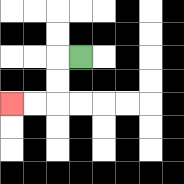{'start': '[3, 2]', 'end': '[0, 4]', 'path_directions': 'L,D,D,L,L', 'path_coordinates': '[[3, 2], [2, 2], [2, 3], [2, 4], [1, 4], [0, 4]]'}